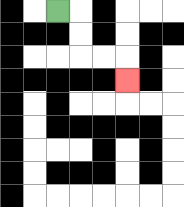{'start': '[2, 0]', 'end': '[5, 3]', 'path_directions': 'R,D,D,R,R,D', 'path_coordinates': '[[2, 0], [3, 0], [3, 1], [3, 2], [4, 2], [5, 2], [5, 3]]'}